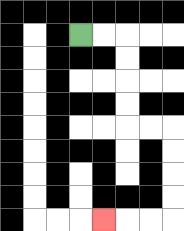{'start': '[3, 1]', 'end': '[4, 9]', 'path_directions': 'R,R,D,D,D,D,R,R,D,D,D,D,L,L,L', 'path_coordinates': '[[3, 1], [4, 1], [5, 1], [5, 2], [5, 3], [5, 4], [5, 5], [6, 5], [7, 5], [7, 6], [7, 7], [7, 8], [7, 9], [6, 9], [5, 9], [4, 9]]'}